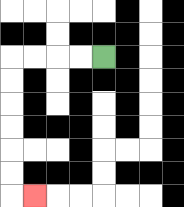{'start': '[4, 2]', 'end': '[1, 8]', 'path_directions': 'L,L,L,L,D,D,D,D,D,D,R', 'path_coordinates': '[[4, 2], [3, 2], [2, 2], [1, 2], [0, 2], [0, 3], [0, 4], [0, 5], [0, 6], [0, 7], [0, 8], [1, 8]]'}